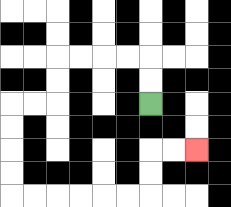{'start': '[6, 4]', 'end': '[8, 6]', 'path_directions': 'U,U,L,L,L,L,D,D,L,L,D,D,D,D,R,R,R,R,R,R,U,U,R,R', 'path_coordinates': '[[6, 4], [6, 3], [6, 2], [5, 2], [4, 2], [3, 2], [2, 2], [2, 3], [2, 4], [1, 4], [0, 4], [0, 5], [0, 6], [0, 7], [0, 8], [1, 8], [2, 8], [3, 8], [4, 8], [5, 8], [6, 8], [6, 7], [6, 6], [7, 6], [8, 6]]'}